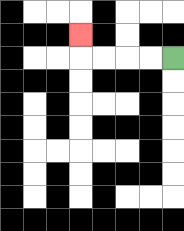{'start': '[7, 2]', 'end': '[3, 1]', 'path_directions': 'L,L,L,L,U', 'path_coordinates': '[[7, 2], [6, 2], [5, 2], [4, 2], [3, 2], [3, 1]]'}